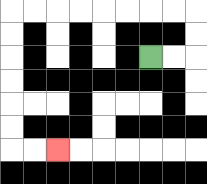{'start': '[6, 2]', 'end': '[2, 6]', 'path_directions': 'R,R,U,U,L,L,L,L,L,L,L,L,D,D,D,D,D,D,R,R', 'path_coordinates': '[[6, 2], [7, 2], [8, 2], [8, 1], [8, 0], [7, 0], [6, 0], [5, 0], [4, 0], [3, 0], [2, 0], [1, 0], [0, 0], [0, 1], [0, 2], [0, 3], [0, 4], [0, 5], [0, 6], [1, 6], [2, 6]]'}